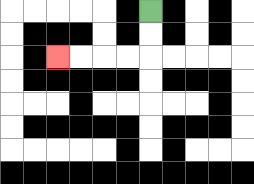{'start': '[6, 0]', 'end': '[2, 2]', 'path_directions': 'D,D,L,L,L,L', 'path_coordinates': '[[6, 0], [6, 1], [6, 2], [5, 2], [4, 2], [3, 2], [2, 2]]'}